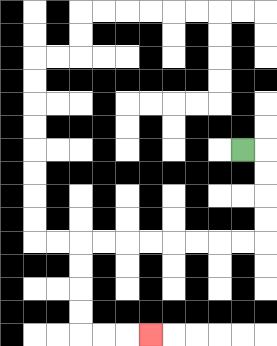{'start': '[10, 6]', 'end': '[6, 14]', 'path_directions': 'R,D,D,D,D,L,L,L,L,L,L,L,L,D,D,D,D,R,R,R', 'path_coordinates': '[[10, 6], [11, 6], [11, 7], [11, 8], [11, 9], [11, 10], [10, 10], [9, 10], [8, 10], [7, 10], [6, 10], [5, 10], [4, 10], [3, 10], [3, 11], [3, 12], [3, 13], [3, 14], [4, 14], [5, 14], [6, 14]]'}